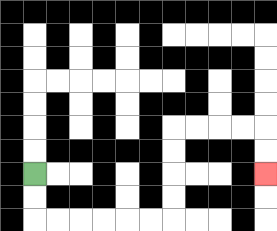{'start': '[1, 7]', 'end': '[11, 7]', 'path_directions': 'D,D,R,R,R,R,R,R,U,U,U,U,R,R,R,R,D,D', 'path_coordinates': '[[1, 7], [1, 8], [1, 9], [2, 9], [3, 9], [4, 9], [5, 9], [6, 9], [7, 9], [7, 8], [7, 7], [7, 6], [7, 5], [8, 5], [9, 5], [10, 5], [11, 5], [11, 6], [11, 7]]'}